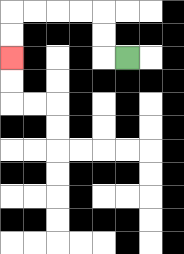{'start': '[5, 2]', 'end': '[0, 2]', 'path_directions': 'L,U,U,L,L,L,L,D,D', 'path_coordinates': '[[5, 2], [4, 2], [4, 1], [4, 0], [3, 0], [2, 0], [1, 0], [0, 0], [0, 1], [0, 2]]'}